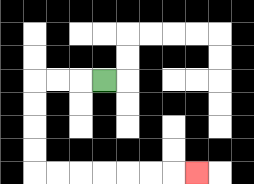{'start': '[4, 3]', 'end': '[8, 7]', 'path_directions': 'L,L,L,D,D,D,D,R,R,R,R,R,R,R', 'path_coordinates': '[[4, 3], [3, 3], [2, 3], [1, 3], [1, 4], [1, 5], [1, 6], [1, 7], [2, 7], [3, 7], [4, 7], [5, 7], [6, 7], [7, 7], [8, 7]]'}